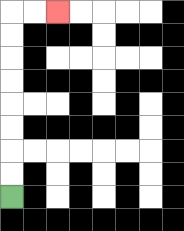{'start': '[0, 8]', 'end': '[2, 0]', 'path_directions': 'U,U,U,U,U,U,U,U,R,R', 'path_coordinates': '[[0, 8], [0, 7], [0, 6], [0, 5], [0, 4], [0, 3], [0, 2], [0, 1], [0, 0], [1, 0], [2, 0]]'}